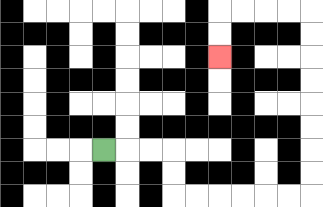{'start': '[4, 6]', 'end': '[9, 2]', 'path_directions': 'R,R,R,D,D,R,R,R,R,R,R,U,U,U,U,U,U,U,U,L,L,L,L,D,D', 'path_coordinates': '[[4, 6], [5, 6], [6, 6], [7, 6], [7, 7], [7, 8], [8, 8], [9, 8], [10, 8], [11, 8], [12, 8], [13, 8], [13, 7], [13, 6], [13, 5], [13, 4], [13, 3], [13, 2], [13, 1], [13, 0], [12, 0], [11, 0], [10, 0], [9, 0], [9, 1], [9, 2]]'}